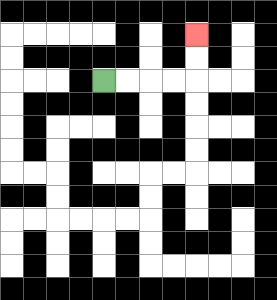{'start': '[4, 3]', 'end': '[8, 1]', 'path_directions': 'R,R,R,R,U,U', 'path_coordinates': '[[4, 3], [5, 3], [6, 3], [7, 3], [8, 3], [8, 2], [8, 1]]'}